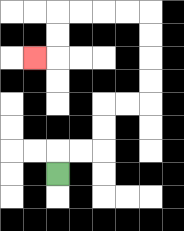{'start': '[2, 7]', 'end': '[1, 2]', 'path_directions': 'U,R,R,U,U,R,R,U,U,U,U,L,L,L,L,D,D,L', 'path_coordinates': '[[2, 7], [2, 6], [3, 6], [4, 6], [4, 5], [4, 4], [5, 4], [6, 4], [6, 3], [6, 2], [6, 1], [6, 0], [5, 0], [4, 0], [3, 0], [2, 0], [2, 1], [2, 2], [1, 2]]'}